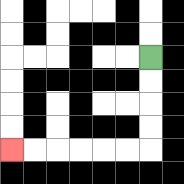{'start': '[6, 2]', 'end': '[0, 6]', 'path_directions': 'D,D,D,D,L,L,L,L,L,L', 'path_coordinates': '[[6, 2], [6, 3], [6, 4], [6, 5], [6, 6], [5, 6], [4, 6], [3, 6], [2, 6], [1, 6], [0, 6]]'}